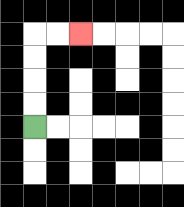{'start': '[1, 5]', 'end': '[3, 1]', 'path_directions': 'U,U,U,U,R,R', 'path_coordinates': '[[1, 5], [1, 4], [1, 3], [1, 2], [1, 1], [2, 1], [3, 1]]'}